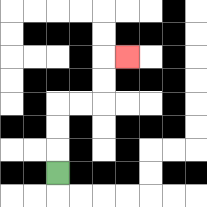{'start': '[2, 7]', 'end': '[5, 2]', 'path_directions': 'U,U,U,R,R,U,U,R', 'path_coordinates': '[[2, 7], [2, 6], [2, 5], [2, 4], [3, 4], [4, 4], [4, 3], [4, 2], [5, 2]]'}